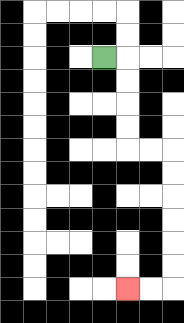{'start': '[4, 2]', 'end': '[5, 12]', 'path_directions': 'R,D,D,D,D,R,R,D,D,D,D,D,D,L,L', 'path_coordinates': '[[4, 2], [5, 2], [5, 3], [5, 4], [5, 5], [5, 6], [6, 6], [7, 6], [7, 7], [7, 8], [7, 9], [7, 10], [7, 11], [7, 12], [6, 12], [5, 12]]'}